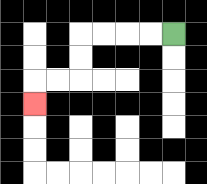{'start': '[7, 1]', 'end': '[1, 4]', 'path_directions': 'L,L,L,L,D,D,L,L,D', 'path_coordinates': '[[7, 1], [6, 1], [5, 1], [4, 1], [3, 1], [3, 2], [3, 3], [2, 3], [1, 3], [1, 4]]'}